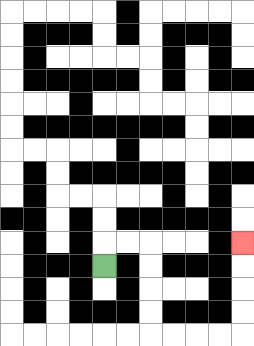{'start': '[4, 11]', 'end': '[10, 10]', 'path_directions': 'U,R,R,D,D,D,D,R,R,R,R,U,U,U,U', 'path_coordinates': '[[4, 11], [4, 10], [5, 10], [6, 10], [6, 11], [6, 12], [6, 13], [6, 14], [7, 14], [8, 14], [9, 14], [10, 14], [10, 13], [10, 12], [10, 11], [10, 10]]'}